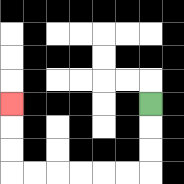{'start': '[6, 4]', 'end': '[0, 4]', 'path_directions': 'D,D,D,L,L,L,L,L,L,U,U,U', 'path_coordinates': '[[6, 4], [6, 5], [6, 6], [6, 7], [5, 7], [4, 7], [3, 7], [2, 7], [1, 7], [0, 7], [0, 6], [0, 5], [0, 4]]'}